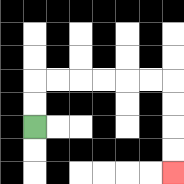{'start': '[1, 5]', 'end': '[7, 7]', 'path_directions': 'U,U,R,R,R,R,R,R,D,D,D,D', 'path_coordinates': '[[1, 5], [1, 4], [1, 3], [2, 3], [3, 3], [4, 3], [5, 3], [6, 3], [7, 3], [7, 4], [7, 5], [7, 6], [7, 7]]'}